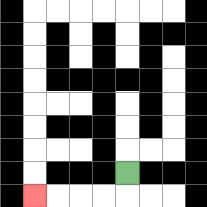{'start': '[5, 7]', 'end': '[1, 8]', 'path_directions': 'D,L,L,L,L', 'path_coordinates': '[[5, 7], [5, 8], [4, 8], [3, 8], [2, 8], [1, 8]]'}